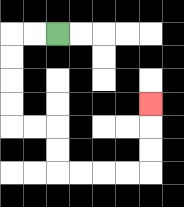{'start': '[2, 1]', 'end': '[6, 4]', 'path_directions': 'L,L,D,D,D,D,R,R,D,D,R,R,R,R,U,U,U', 'path_coordinates': '[[2, 1], [1, 1], [0, 1], [0, 2], [0, 3], [0, 4], [0, 5], [1, 5], [2, 5], [2, 6], [2, 7], [3, 7], [4, 7], [5, 7], [6, 7], [6, 6], [6, 5], [6, 4]]'}